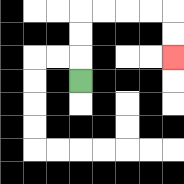{'start': '[3, 3]', 'end': '[7, 2]', 'path_directions': 'U,U,U,R,R,R,R,D,D', 'path_coordinates': '[[3, 3], [3, 2], [3, 1], [3, 0], [4, 0], [5, 0], [6, 0], [7, 0], [7, 1], [7, 2]]'}